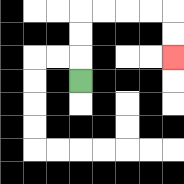{'start': '[3, 3]', 'end': '[7, 2]', 'path_directions': 'U,U,U,R,R,R,R,D,D', 'path_coordinates': '[[3, 3], [3, 2], [3, 1], [3, 0], [4, 0], [5, 0], [6, 0], [7, 0], [7, 1], [7, 2]]'}